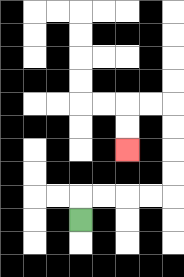{'start': '[3, 9]', 'end': '[5, 6]', 'path_directions': 'U,R,R,R,R,U,U,U,U,L,L,D,D', 'path_coordinates': '[[3, 9], [3, 8], [4, 8], [5, 8], [6, 8], [7, 8], [7, 7], [7, 6], [7, 5], [7, 4], [6, 4], [5, 4], [5, 5], [5, 6]]'}